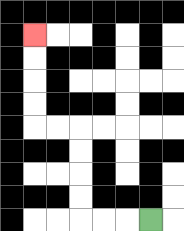{'start': '[6, 9]', 'end': '[1, 1]', 'path_directions': 'L,L,L,U,U,U,U,L,L,U,U,U,U', 'path_coordinates': '[[6, 9], [5, 9], [4, 9], [3, 9], [3, 8], [3, 7], [3, 6], [3, 5], [2, 5], [1, 5], [1, 4], [1, 3], [1, 2], [1, 1]]'}